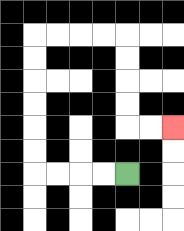{'start': '[5, 7]', 'end': '[7, 5]', 'path_directions': 'L,L,L,L,U,U,U,U,U,U,R,R,R,R,D,D,D,D,R,R', 'path_coordinates': '[[5, 7], [4, 7], [3, 7], [2, 7], [1, 7], [1, 6], [1, 5], [1, 4], [1, 3], [1, 2], [1, 1], [2, 1], [3, 1], [4, 1], [5, 1], [5, 2], [5, 3], [5, 4], [5, 5], [6, 5], [7, 5]]'}